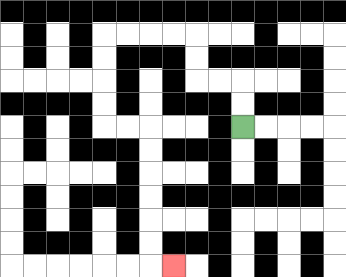{'start': '[10, 5]', 'end': '[7, 11]', 'path_directions': 'U,U,L,L,U,U,L,L,L,L,D,D,D,D,R,R,D,D,D,D,D,D,R', 'path_coordinates': '[[10, 5], [10, 4], [10, 3], [9, 3], [8, 3], [8, 2], [8, 1], [7, 1], [6, 1], [5, 1], [4, 1], [4, 2], [4, 3], [4, 4], [4, 5], [5, 5], [6, 5], [6, 6], [6, 7], [6, 8], [6, 9], [6, 10], [6, 11], [7, 11]]'}